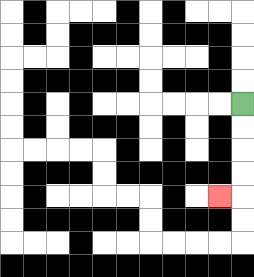{'start': '[10, 4]', 'end': '[9, 8]', 'path_directions': 'D,D,D,D,L', 'path_coordinates': '[[10, 4], [10, 5], [10, 6], [10, 7], [10, 8], [9, 8]]'}